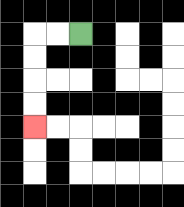{'start': '[3, 1]', 'end': '[1, 5]', 'path_directions': 'L,L,D,D,D,D', 'path_coordinates': '[[3, 1], [2, 1], [1, 1], [1, 2], [1, 3], [1, 4], [1, 5]]'}